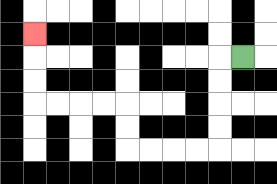{'start': '[10, 2]', 'end': '[1, 1]', 'path_directions': 'L,D,D,D,D,L,L,L,L,U,U,L,L,L,L,U,U,U', 'path_coordinates': '[[10, 2], [9, 2], [9, 3], [9, 4], [9, 5], [9, 6], [8, 6], [7, 6], [6, 6], [5, 6], [5, 5], [5, 4], [4, 4], [3, 4], [2, 4], [1, 4], [1, 3], [1, 2], [1, 1]]'}